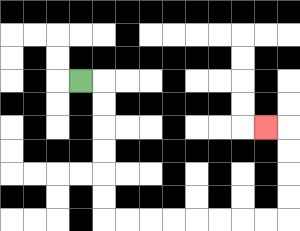{'start': '[3, 3]', 'end': '[11, 5]', 'path_directions': 'R,D,D,D,D,D,D,R,R,R,R,R,R,R,R,U,U,U,U,L', 'path_coordinates': '[[3, 3], [4, 3], [4, 4], [4, 5], [4, 6], [4, 7], [4, 8], [4, 9], [5, 9], [6, 9], [7, 9], [8, 9], [9, 9], [10, 9], [11, 9], [12, 9], [12, 8], [12, 7], [12, 6], [12, 5], [11, 5]]'}